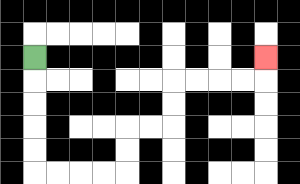{'start': '[1, 2]', 'end': '[11, 2]', 'path_directions': 'D,D,D,D,D,R,R,R,R,U,U,R,R,U,U,R,R,R,R,U', 'path_coordinates': '[[1, 2], [1, 3], [1, 4], [1, 5], [1, 6], [1, 7], [2, 7], [3, 7], [4, 7], [5, 7], [5, 6], [5, 5], [6, 5], [7, 5], [7, 4], [7, 3], [8, 3], [9, 3], [10, 3], [11, 3], [11, 2]]'}